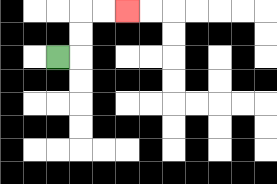{'start': '[2, 2]', 'end': '[5, 0]', 'path_directions': 'R,U,U,R,R', 'path_coordinates': '[[2, 2], [3, 2], [3, 1], [3, 0], [4, 0], [5, 0]]'}